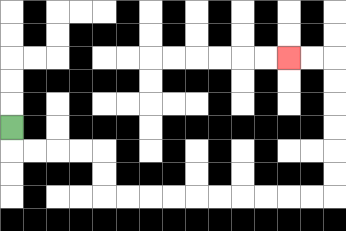{'start': '[0, 5]', 'end': '[12, 2]', 'path_directions': 'D,R,R,R,R,D,D,R,R,R,R,R,R,R,R,R,R,U,U,U,U,U,U,L,L', 'path_coordinates': '[[0, 5], [0, 6], [1, 6], [2, 6], [3, 6], [4, 6], [4, 7], [4, 8], [5, 8], [6, 8], [7, 8], [8, 8], [9, 8], [10, 8], [11, 8], [12, 8], [13, 8], [14, 8], [14, 7], [14, 6], [14, 5], [14, 4], [14, 3], [14, 2], [13, 2], [12, 2]]'}